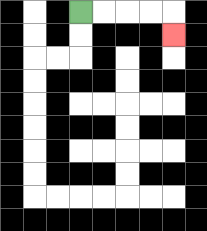{'start': '[3, 0]', 'end': '[7, 1]', 'path_directions': 'R,R,R,R,D', 'path_coordinates': '[[3, 0], [4, 0], [5, 0], [6, 0], [7, 0], [7, 1]]'}